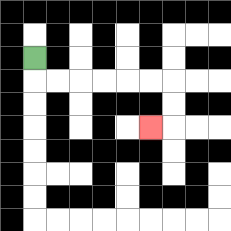{'start': '[1, 2]', 'end': '[6, 5]', 'path_directions': 'D,R,R,R,R,R,R,D,D,L', 'path_coordinates': '[[1, 2], [1, 3], [2, 3], [3, 3], [4, 3], [5, 3], [6, 3], [7, 3], [7, 4], [7, 5], [6, 5]]'}